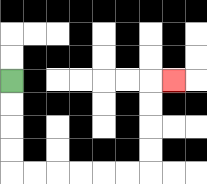{'start': '[0, 3]', 'end': '[7, 3]', 'path_directions': 'D,D,D,D,R,R,R,R,R,R,U,U,U,U,R', 'path_coordinates': '[[0, 3], [0, 4], [0, 5], [0, 6], [0, 7], [1, 7], [2, 7], [3, 7], [4, 7], [5, 7], [6, 7], [6, 6], [6, 5], [6, 4], [6, 3], [7, 3]]'}